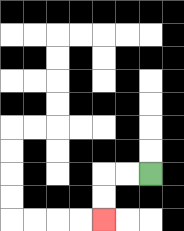{'start': '[6, 7]', 'end': '[4, 9]', 'path_directions': 'L,L,D,D', 'path_coordinates': '[[6, 7], [5, 7], [4, 7], [4, 8], [4, 9]]'}